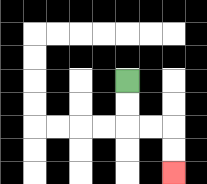{'start': '[5, 3]', 'end': '[7, 7]', 'path_directions': 'D,D,R,R,D,D', 'path_coordinates': '[[5, 3], [5, 4], [5, 5], [6, 5], [7, 5], [7, 6], [7, 7]]'}